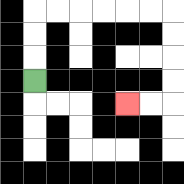{'start': '[1, 3]', 'end': '[5, 4]', 'path_directions': 'U,U,U,R,R,R,R,R,R,D,D,D,D,L,L', 'path_coordinates': '[[1, 3], [1, 2], [1, 1], [1, 0], [2, 0], [3, 0], [4, 0], [5, 0], [6, 0], [7, 0], [7, 1], [7, 2], [7, 3], [7, 4], [6, 4], [5, 4]]'}